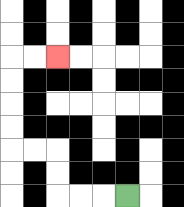{'start': '[5, 8]', 'end': '[2, 2]', 'path_directions': 'L,L,L,U,U,L,L,U,U,U,U,R,R', 'path_coordinates': '[[5, 8], [4, 8], [3, 8], [2, 8], [2, 7], [2, 6], [1, 6], [0, 6], [0, 5], [0, 4], [0, 3], [0, 2], [1, 2], [2, 2]]'}